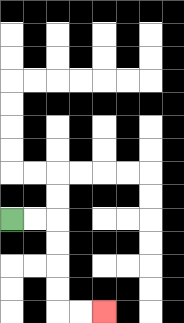{'start': '[0, 9]', 'end': '[4, 13]', 'path_directions': 'R,R,D,D,D,D,R,R', 'path_coordinates': '[[0, 9], [1, 9], [2, 9], [2, 10], [2, 11], [2, 12], [2, 13], [3, 13], [4, 13]]'}